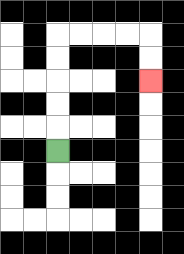{'start': '[2, 6]', 'end': '[6, 3]', 'path_directions': 'U,U,U,U,U,R,R,R,R,D,D', 'path_coordinates': '[[2, 6], [2, 5], [2, 4], [2, 3], [2, 2], [2, 1], [3, 1], [4, 1], [5, 1], [6, 1], [6, 2], [6, 3]]'}